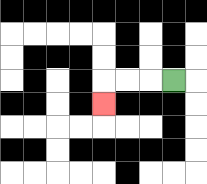{'start': '[7, 3]', 'end': '[4, 4]', 'path_directions': 'L,L,L,D', 'path_coordinates': '[[7, 3], [6, 3], [5, 3], [4, 3], [4, 4]]'}